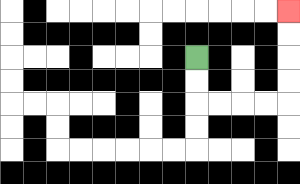{'start': '[8, 2]', 'end': '[12, 0]', 'path_directions': 'D,D,R,R,R,R,U,U,U,U', 'path_coordinates': '[[8, 2], [8, 3], [8, 4], [9, 4], [10, 4], [11, 4], [12, 4], [12, 3], [12, 2], [12, 1], [12, 0]]'}